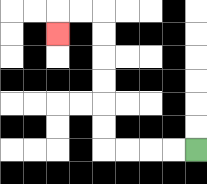{'start': '[8, 6]', 'end': '[2, 1]', 'path_directions': 'L,L,L,L,U,U,U,U,U,U,L,L,D', 'path_coordinates': '[[8, 6], [7, 6], [6, 6], [5, 6], [4, 6], [4, 5], [4, 4], [4, 3], [4, 2], [4, 1], [4, 0], [3, 0], [2, 0], [2, 1]]'}